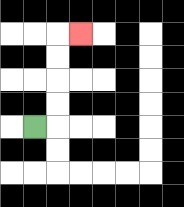{'start': '[1, 5]', 'end': '[3, 1]', 'path_directions': 'R,U,U,U,U,R', 'path_coordinates': '[[1, 5], [2, 5], [2, 4], [2, 3], [2, 2], [2, 1], [3, 1]]'}